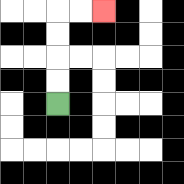{'start': '[2, 4]', 'end': '[4, 0]', 'path_directions': 'U,U,U,U,R,R', 'path_coordinates': '[[2, 4], [2, 3], [2, 2], [2, 1], [2, 0], [3, 0], [4, 0]]'}